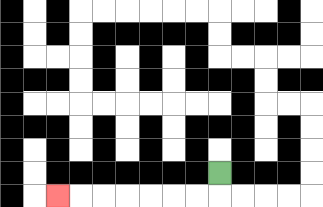{'start': '[9, 7]', 'end': '[2, 8]', 'path_directions': 'D,L,L,L,L,L,L,L', 'path_coordinates': '[[9, 7], [9, 8], [8, 8], [7, 8], [6, 8], [5, 8], [4, 8], [3, 8], [2, 8]]'}